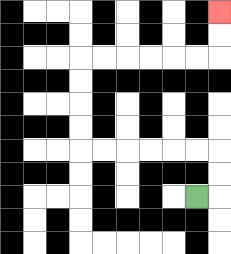{'start': '[8, 8]', 'end': '[9, 0]', 'path_directions': 'R,U,U,L,L,L,L,L,L,U,U,U,U,R,R,R,R,R,R,U,U', 'path_coordinates': '[[8, 8], [9, 8], [9, 7], [9, 6], [8, 6], [7, 6], [6, 6], [5, 6], [4, 6], [3, 6], [3, 5], [3, 4], [3, 3], [3, 2], [4, 2], [5, 2], [6, 2], [7, 2], [8, 2], [9, 2], [9, 1], [9, 0]]'}